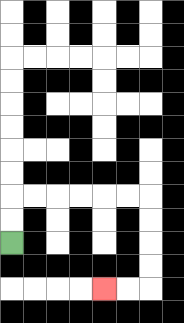{'start': '[0, 10]', 'end': '[4, 12]', 'path_directions': 'U,U,R,R,R,R,R,R,D,D,D,D,L,L', 'path_coordinates': '[[0, 10], [0, 9], [0, 8], [1, 8], [2, 8], [3, 8], [4, 8], [5, 8], [6, 8], [6, 9], [6, 10], [6, 11], [6, 12], [5, 12], [4, 12]]'}